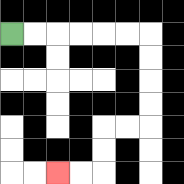{'start': '[0, 1]', 'end': '[2, 7]', 'path_directions': 'R,R,R,R,R,R,D,D,D,D,L,L,D,D,L,L', 'path_coordinates': '[[0, 1], [1, 1], [2, 1], [3, 1], [4, 1], [5, 1], [6, 1], [6, 2], [6, 3], [6, 4], [6, 5], [5, 5], [4, 5], [4, 6], [4, 7], [3, 7], [2, 7]]'}